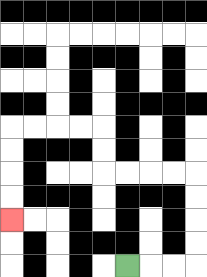{'start': '[5, 11]', 'end': '[0, 9]', 'path_directions': 'R,R,R,U,U,U,U,L,L,L,L,U,U,L,L,L,L,D,D,D,D', 'path_coordinates': '[[5, 11], [6, 11], [7, 11], [8, 11], [8, 10], [8, 9], [8, 8], [8, 7], [7, 7], [6, 7], [5, 7], [4, 7], [4, 6], [4, 5], [3, 5], [2, 5], [1, 5], [0, 5], [0, 6], [0, 7], [0, 8], [0, 9]]'}